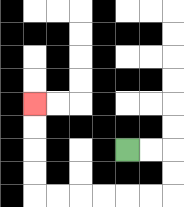{'start': '[5, 6]', 'end': '[1, 4]', 'path_directions': 'R,R,D,D,L,L,L,L,L,L,U,U,U,U', 'path_coordinates': '[[5, 6], [6, 6], [7, 6], [7, 7], [7, 8], [6, 8], [5, 8], [4, 8], [3, 8], [2, 8], [1, 8], [1, 7], [1, 6], [1, 5], [1, 4]]'}